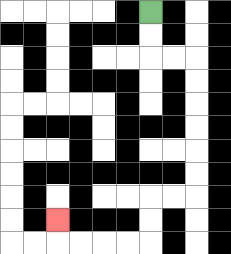{'start': '[6, 0]', 'end': '[2, 9]', 'path_directions': 'D,D,R,R,D,D,D,D,D,D,L,L,D,D,L,L,L,L,U', 'path_coordinates': '[[6, 0], [6, 1], [6, 2], [7, 2], [8, 2], [8, 3], [8, 4], [8, 5], [8, 6], [8, 7], [8, 8], [7, 8], [6, 8], [6, 9], [6, 10], [5, 10], [4, 10], [3, 10], [2, 10], [2, 9]]'}